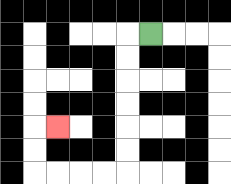{'start': '[6, 1]', 'end': '[2, 5]', 'path_directions': 'L,D,D,D,D,D,D,L,L,L,L,U,U,R', 'path_coordinates': '[[6, 1], [5, 1], [5, 2], [5, 3], [5, 4], [5, 5], [5, 6], [5, 7], [4, 7], [3, 7], [2, 7], [1, 7], [1, 6], [1, 5], [2, 5]]'}